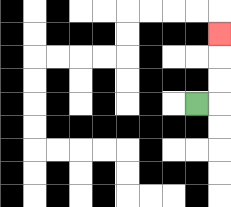{'start': '[8, 4]', 'end': '[9, 1]', 'path_directions': 'R,U,U,U', 'path_coordinates': '[[8, 4], [9, 4], [9, 3], [9, 2], [9, 1]]'}